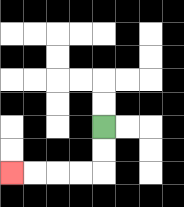{'start': '[4, 5]', 'end': '[0, 7]', 'path_directions': 'D,D,L,L,L,L', 'path_coordinates': '[[4, 5], [4, 6], [4, 7], [3, 7], [2, 7], [1, 7], [0, 7]]'}